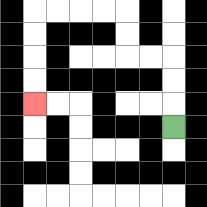{'start': '[7, 5]', 'end': '[1, 4]', 'path_directions': 'U,U,U,L,L,U,U,L,L,L,L,D,D,D,D', 'path_coordinates': '[[7, 5], [7, 4], [7, 3], [7, 2], [6, 2], [5, 2], [5, 1], [5, 0], [4, 0], [3, 0], [2, 0], [1, 0], [1, 1], [1, 2], [1, 3], [1, 4]]'}